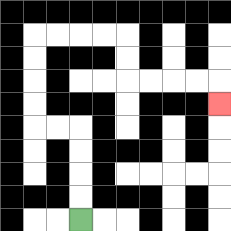{'start': '[3, 9]', 'end': '[9, 4]', 'path_directions': 'U,U,U,U,L,L,U,U,U,U,R,R,R,R,D,D,R,R,R,R,D', 'path_coordinates': '[[3, 9], [3, 8], [3, 7], [3, 6], [3, 5], [2, 5], [1, 5], [1, 4], [1, 3], [1, 2], [1, 1], [2, 1], [3, 1], [4, 1], [5, 1], [5, 2], [5, 3], [6, 3], [7, 3], [8, 3], [9, 3], [9, 4]]'}